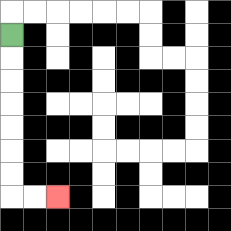{'start': '[0, 1]', 'end': '[2, 8]', 'path_directions': 'D,D,D,D,D,D,D,R,R', 'path_coordinates': '[[0, 1], [0, 2], [0, 3], [0, 4], [0, 5], [0, 6], [0, 7], [0, 8], [1, 8], [2, 8]]'}